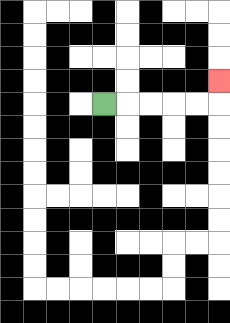{'start': '[4, 4]', 'end': '[9, 3]', 'path_directions': 'R,R,R,R,R,U', 'path_coordinates': '[[4, 4], [5, 4], [6, 4], [7, 4], [8, 4], [9, 4], [9, 3]]'}